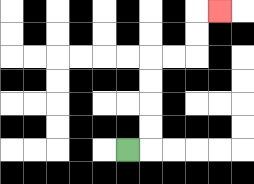{'start': '[5, 6]', 'end': '[9, 0]', 'path_directions': 'R,U,U,U,U,R,R,U,U,R', 'path_coordinates': '[[5, 6], [6, 6], [6, 5], [6, 4], [6, 3], [6, 2], [7, 2], [8, 2], [8, 1], [8, 0], [9, 0]]'}